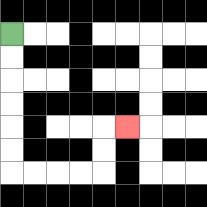{'start': '[0, 1]', 'end': '[5, 5]', 'path_directions': 'D,D,D,D,D,D,R,R,R,R,U,U,R', 'path_coordinates': '[[0, 1], [0, 2], [0, 3], [0, 4], [0, 5], [0, 6], [0, 7], [1, 7], [2, 7], [3, 7], [4, 7], [4, 6], [4, 5], [5, 5]]'}